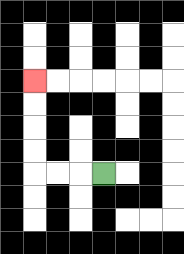{'start': '[4, 7]', 'end': '[1, 3]', 'path_directions': 'L,L,L,U,U,U,U', 'path_coordinates': '[[4, 7], [3, 7], [2, 7], [1, 7], [1, 6], [1, 5], [1, 4], [1, 3]]'}